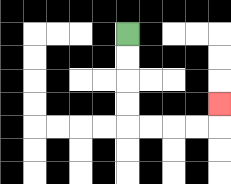{'start': '[5, 1]', 'end': '[9, 4]', 'path_directions': 'D,D,D,D,R,R,R,R,U', 'path_coordinates': '[[5, 1], [5, 2], [5, 3], [5, 4], [5, 5], [6, 5], [7, 5], [8, 5], [9, 5], [9, 4]]'}